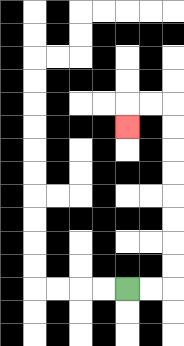{'start': '[5, 12]', 'end': '[5, 5]', 'path_directions': 'R,R,U,U,U,U,U,U,U,U,L,L,D', 'path_coordinates': '[[5, 12], [6, 12], [7, 12], [7, 11], [7, 10], [7, 9], [7, 8], [7, 7], [7, 6], [7, 5], [7, 4], [6, 4], [5, 4], [5, 5]]'}